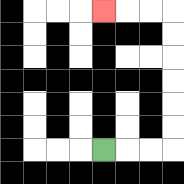{'start': '[4, 6]', 'end': '[4, 0]', 'path_directions': 'R,R,R,U,U,U,U,U,U,L,L,L', 'path_coordinates': '[[4, 6], [5, 6], [6, 6], [7, 6], [7, 5], [7, 4], [7, 3], [7, 2], [7, 1], [7, 0], [6, 0], [5, 0], [4, 0]]'}